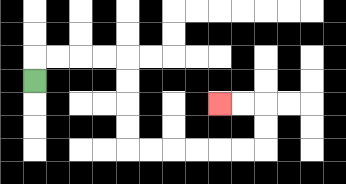{'start': '[1, 3]', 'end': '[9, 4]', 'path_directions': 'U,R,R,R,R,D,D,D,D,R,R,R,R,R,R,U,U,L,L', 'path_coordinates': '[[1, 3], [1, 2], [2, 2], [3, 2], [4, 2], [5, 2], [5, 3], [5, 4], [5, 5], [5, 6], [6, 6], [7, 6], [8, 6], [9, 6], [10, 6], [11, 6], [11, 5], [11, 4], [10, 4], [9, 4]]'}